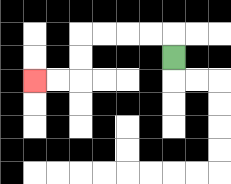{'start': '[7, 2]', 'end': '[1, 3]', 'path_directions': 'U,L,L,L,L,D,D,L,L', 'path_coordinates': '[[7, 2], [7, 1], [6, 1], [5, 1], [4, 1], [3, 1], [3, 2], [3, 3], [2, 3], [1, 3]]'}